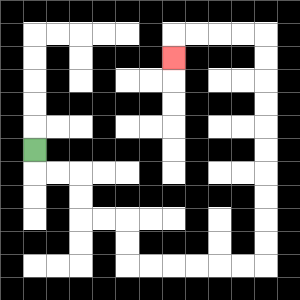{'start': '[1, 6]', 'end': '[7, 2]', 'path_directions': 'D,R,R,D,D,R,R,D,D,R,R,R,R,R,R,U,U,U,U,U,U,U,U,U,U,L,L,L,L,D', 'path_coordinates': '[[1, 6], [1, 7], [2, 7], [3, 7], [3, 8], [3, 9], [4, 9], [5, 9], [5, 10], [5, 11], [6, 11], [7, 11], [8, 11], [9, 11], [10, 11], [11, 11], [11, 10], [11, 9], [11, 8], [11, 7], [11, 6], [11, 5], [11, 4], [11, 3], [11, 2], [11, 1], [10, 1], [9, 1], [8, 1], [7, 1], [7, 2]]'}